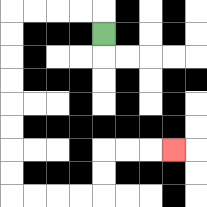{'start': '[4, 1]', 'end': '[7, 6]', 'path_directions': 'U,L,L,L,L,D,D,D,D,D,D,D,D,R,R,R,R,U,U,R,R,R', 'path_coordinates': '[[4, 1], [4, 0], [3, 0], [2, 0], [1, 0], [0, 0], [0, 1], [0, 2], [0, 3], [0, 4], [0, 5], [0, 6], [0, 7], [0, 8], [1, 8], [2, 8], [3, 8], [4, 8], [4, 7], [4, 6], [5, 6], [6, 6], [7, 6]]'}